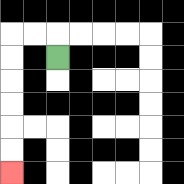{'start': '[2, 2]', 'end': '[0, 7]', 'path_directions': 'U,L,L,D,D,D,D,D,D', 'path_coordinates': '[[2, 2], [2, 1], [1, 1], [0, 1], [0, 2], [0, 3], [0, 4], [0, 5], [0, 6], [0, 7]]'}